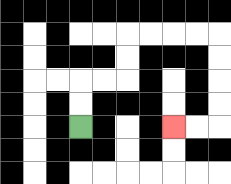{'start': '[3, 5]', 'end': '[7, 5]', 'path_directions': 'U,U,R,R,U,U,R,R,R,R,D,D,D,D,L,L', 'path_coordinates': '[[3, 5], [3, 4], [3, 3], [4, 3], [5, 3], [5, 2], [5, 1], [6, 1], [7, 1], [8, 1], [9, 1], [9, 2], [9, 3], [9, 4], [9, 5], [8, 5], [7, 5]]'}